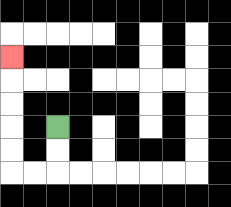{'start': '[2, 5]', 'end': '[0, 2]', 'path_directions': 'D,D,L,L,U,U,U,U,U', 'path_coordinates': '[[2, 5], [2, 6], [2, 7], [1, 7], [0, 7], [0, 6], [0, 5], [0, 4], [0, 3], [0, 2]]'}